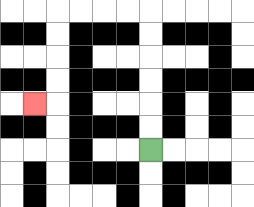{'start': '[6, 6]', 'end': '[1, 4]', 'path_directions': 'U,U,U,U,U,U,L,L,L,L,D,D,D,D,L', 'path_coordinates': '[[6, 6], [6, 5], [6, 4], [6, 3], [6, 2], [6, 1], [6, 0], [5, 0], [4, 0], [3, 0], [2, 0], [2, 1], [2, 2], [2, 3], [2, 4], [1, 4]]'}